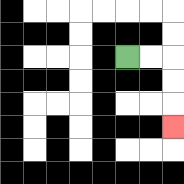{'start': '[5, 2]', 'end': '[7, 5]', 'path_directions': 'R,R,D,D,D', 'path_coordinates': '[[5, 2], [6, 2], [7, 2], [7, 3], [7, 4], [7, 5]]'}